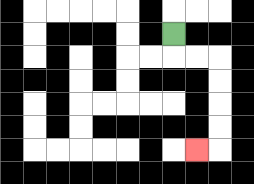{'start': '[7, 1]', 'end': '[8, 6]', 'path_directions': 'D,R,R,D,D,D,D,L', 'path_coordinates': '[[7, 1], [7, 2], [8, 2], [9, 2], [9, 3], [9, 4], [9, 5], [9, 6], [8, 6]]'}